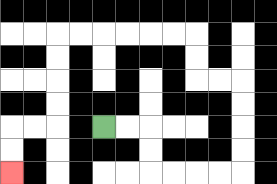{'start': '[4, 5]', 'end': '[0, 7]', 'path_directions': 'R,R,D,D,R,R,R,R,U,U,U,U,L,L,U,U,L,L,L,L,L,L,D,D,D,D,L,L,D,D', 'path_coordinates': '[[4, 5], [5, 5], [6, 5], [6, 6], [6, 7], [7, 7], [8, 7], [9, 7], [10, 7], [10, 6], [10, 5], [10, 4], [10, 3], [9, 3], [8, 3], [8, 2], [8, 1], [7, 1], [6, 1], [5, 1], [4, 1], [3, 1], [2, 1], [2, 2], [2, 3], [2, 4], [2, 5], [1, 5], [0, 5], [0, 6], [0, 7]]'}